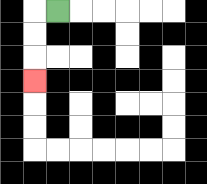{'start': '[2, 0]', 'end': '[1, 3]', 'path_directions': 'L,D,D,D', 'path_coordinates': '[[2, 0], [1, 0], [1, 1], [1, 2], [1, 3]]'}